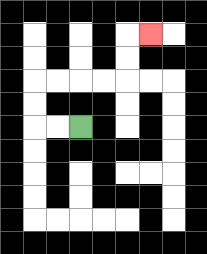{'start': '[3, 5]', 'end': '[6, 1]', 'path_directions': 'L,L,U,U,R,R,R,R,U,U,R', 'path_coordinates': '[[3, 5], [2, 5], [1, 5], [1, 4], [1, 3], [2, 3], [3, 3], [4, 3], [5, 3], [5, 2], [5, 1], [6, 1]]'}